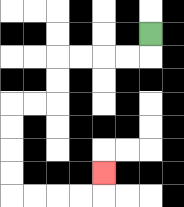{'start': '[6, 1]', 'end': '[4, 7]', 'path_directions': 'D,L,L,L,L,D,D,L,L,D,D,D,D,R,R,R,R,U', 'path_coordinates': '[[6, 1], [6, 2], [5, 2], [4, 2], [3, 2], [2, 2], [2, 3], [2, 4], [1, 4], [0, 4], [0, 5], [0, 6], [0, 7], [0, 8], [1, 8], [2, 8], [3, 8], [4, 8], [4, 7]]'}